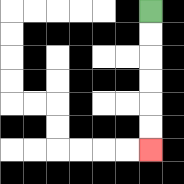{'start': '[6, 0]', 'end': '[6, 6]', 'path_directions': 'D,D,D,D,D,D', 'path_coordinates': '[[6, 0], [6, 1], [6, 2], [6, 3], [6, 4], [6, 5], [6, 6]]'}